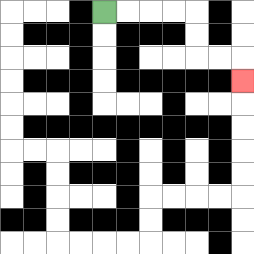{'start': '[4, 0]', 'end': '[10, 3]', 'path_directions': 'R,R,R,R,D,D,R,R,D', 'path_coordinates': '[[4, 0], [5, 0], [6, 0], [7, 0], [8, 0], [8, 1], [8, 2], [9, 2], [10, 2], [10, 3]]'}